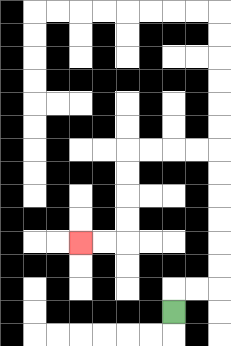{'start': '[7, 13]', 'end': '[3, 10]', 'path_directions': 'U,R,R,U,U,U,U,U,U,L,L,L,L,D,D,D,D,L,L', 'path_coordinates': '[[7, 13], [7, 12], [8, 12], [9, 12], [9, 11], [9, 10], [9, 9], [9, 8], [9, 7], [9, 6], [8, 6], [7, 6], [6, 6], [5, 6], [5, 7], [5, 8], [5, 9], [5, 10], [4, 10], [3, 10]]'}